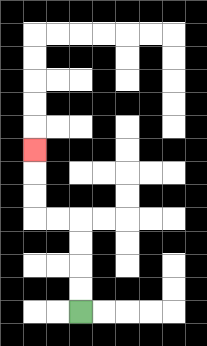{'start': '[3, 13]', 'end': '[1, 6]', 'path_directions': 'U,U,U,U,L,L,U,U,U', 'path_coordinates': '[[3, 13], [3, 12], [3, 11], [3, 10], [3, 9], [2, 9], [1, 9], [1, 8], [1, 7], [1, 6]]'}